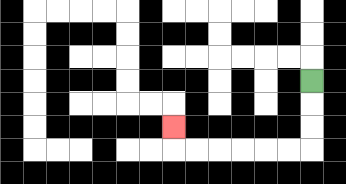{'start': '[13, 3]', 'end': '[7, 5]', 'path_directions': 'D,D,D,L,L,L,L,L,L,U', 'path_coordinates': '[[13, 3], [13, 4], [13, 5], [13, 6], [12, 6], [11, 6], [10, 6], [9, 6], [8, 6], [7, 6], [7, 5]]'}